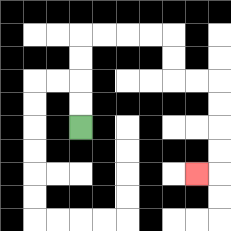{'start': '[3, 5]', 'end': '[8, 7]', 'path_directions': 'U,U,U,U,R,R,R,R,D,D,R,R,D,D,D,D,L', 'path_coordinates': '[[3, 5], [3, 4], [3, 3], [3, 2], [3, 1], [4, 1], [5, 1], [6, 1], [7, 1], [7, 2], [7, 3], [8, 3], [9, 3], [9, 4], [9, 5], [9, 6], [9, 7], [8, 7]]'}